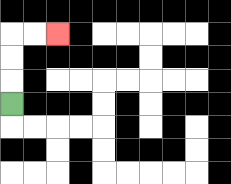{'start': '[0, 4]', 'end': '[2, 1]', 'path_directions': 'U,U,U,R,R', 'path_coordinates': '[[0, 4], [0, 3], [0, 2], [0, 1], [1, 1], [2, 1]]'}